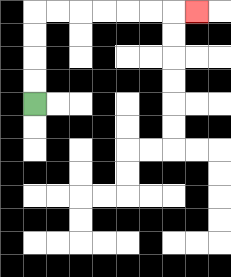{'start': '[1, 4]', 'end': '[8, 0]', 'path_directions': 'U,U,U,U,R,R,R,R,R,R,R', 'path_coordinates': '[[1, 4], [1, 3], [1, 2], [1, 1], [1, 0], [2, 0], [3, 0], [4, 0], [5, 0], [6, 0], [7, 0], [8, 0]]'}